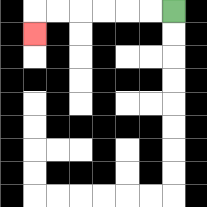{'start': '[7, 0]', 'end': '[1, 1]', 'path_directions': 'L,L,L,L,L,L,D', 'path_coordinates': '[[7, 0], [6, 0], [5, 0], [4, 0], [3, 0], [2, 0], [1, 0], [1, 1]]'}